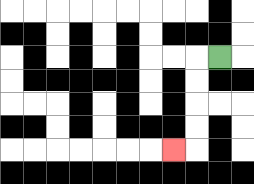{'start': '[9, 2]', 'end': '[7, 6]', 'path_directions': 'L,D,D,D,D,L', 'path_coordinates': '[[9, 2], [8, 2], [8, 3], [8, 4], [8, 5], [8, 6], [7, 6]]'}